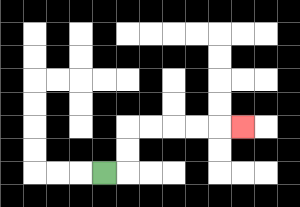{'start': '[4, 7]', 'end': '[10, 5]', 'path_directions': 'R,U,U,R,R,R,R,R', 'path_coordinates': '[[4, 7], [5, 7], [5, 6], [5, 5], [6, 5], [7, 5], [8, 5], [9, 5], [10, 5]]'}